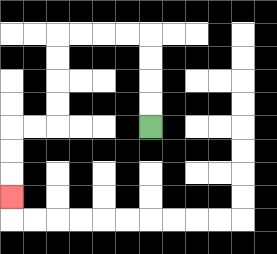{'start': '[6, 5]', 'end': '[0, 8]', 'path_directions': 'U,U,U,U,L,L,L,L,D,D,D,D,L,L,D,D,D', 'path_coordinates': '[[6, 5], [6, 4], [6, 3], [6, 2], [6, 1], [5, 1], [4, 1], [3, 1], [2, 1], [2, 2], [2, 3], [2, 4], [2, 5], [1, 5], [0, 5], [0, 6], [0, 7], [0, 8]]'}